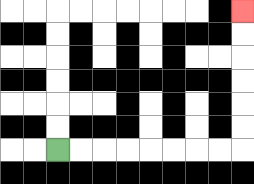{'start': '[2, 6]', 'end': '[10, 0]', 'path_directions': 'R,R,R,R,R,R,R,R,U,U,U,U,U,U', 'path_coordinates': '[[2, 6], [3, 6], [4, 6], [5, 6], [6, 6], [7, 6], [8, 6], [9, 6], [10, 6], [10, 5], [10, 4], [10, 3], [10, 2], [10, 1], [10, 0]]'}